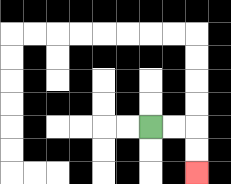{'start': '[6, 5]', 'end': '[8, 7]', 'path_directions': 'R,R,D,D', 'path_coordinates': '[[6, 5], [7, 5], [8, 5], [8, 6], [8, 7]]'}